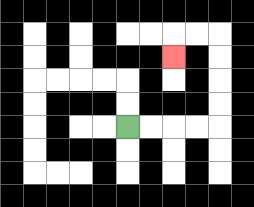{'start': '[5, 5]', 'end': '[7, 2]', 'path_directions': 'R,R,R,R,U,U,U,U,L,L,D', 'path_coordinates': '[[5, 5], [6, 5], [7, 5], [8, 5], [9, 5], [9, 4], [9, 3], [9, 2], [9, 1], [8, 1], [7, 1], [7, 2]]'}